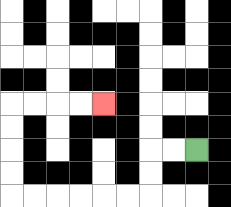{'start': '[8, 6]', 'end': '[4, 4]', 'path_directions': 'L,L,D,D,L,L,L,L,L,L,U,U,U,U,R,R,R,R', 'path_coordinates': '[[8, 6], [7, 6], [6, 6], [6, 7], [6, 8], [5, 8], [4, 8], [3, 8], [2, 8], [1, 8], [0, 8], [0, 7], [0, 6], [0, 5], [0, 4], [1, 4], [2, 4], [3, 4], [4, 4]]'}